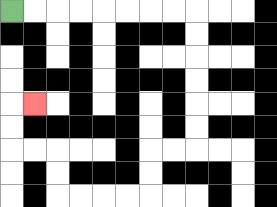{'start': '[0, 0]', 'end': '[1, 4]', 'path_directions': 'R,R,R,R,R,R,R,R,D,D,D,D,D,D,L,L,D,D,L,L,L,L,U,U,L,L,U,U,R', 'path_coordinates': '[[0, 0], [1, 0], [2, 0], [3, 0], [4, 0], [5, 0], [6, 0], [7, 0], [8, 0], [8, 1], [8, 2], [8, 3], [8, 4], [8, 5], [8, 6], [7, 6], [6, 6], [6, 7], [6, 8], [5, 8], [4, 8], [3, 8], [2, 8], [2, 7], [2, 6], [1, 6], [0, 6], [0, 5], [0, 4], [1, 4]]'}